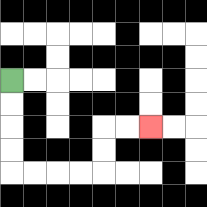{'start': '[0, 3]', 'end': '[6, 5]', 'path_directions': 'D,D,D,D,R,R,R,R,U,U,R,R', 'path_coordinates': '[[0, 3], [0, 4], [0, 5], [0, 6], [0, 7], [1, 7], [2, 7], [3, 7], [4, 7], [4, 6], [4, 5], [5, 5], [6, 5]]'}